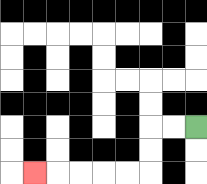{'start': '[8, 5]', 'end': '[1, 7]', 'path_directions': 'L,L,D,D,L,L,L,L,L', 'path_coordinates': '[[8, 5], [7, 5], [6, 5], [6, 6], [6, 7], [5, 7], [4, 7], [3, 7], [2, 7], [1, 7]]'}